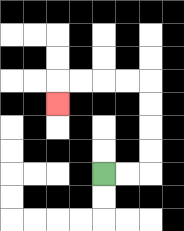{'start': '[4, 7]', 'end': '[2, 4]', 'path_directions': 'R,R,U,U,U,U,L,L,L,L,D', 'path_coordinates': '[[4, 7], [5, 7], [6, 7], [6, 6], [6, 5], [6, 4], [6, 3], [5, 3], [4, 3], [3, 3], [2, 3], [2, 4]]'}